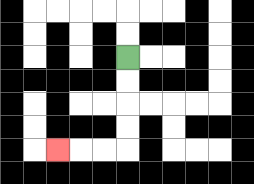{'start': '[5, 2]', 'end': '[2, 6]', 'path_directions': 'D,D,D,D,L,L,L', 'path_coordinates': '[[5, 2], [5, 3], [5, 4], [5, 5], [5, 6], [4, 6], [3, 6], [2, 6]]'}